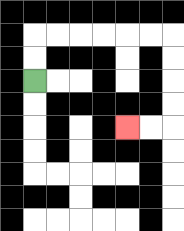{'start': '[1, 3]', 'end': '[5, 5]', 'path_directions': 'U,U,R,R,R,R,R,R,D,D,D,D,L,L', 'path_coordinates': '[[1, 3], [1, 2], [1, 1], [2, 1], [3, 1], [4, 1], [5, 1], [6, 1], [7, 1], [7, 2], [7, 3], [7, 4], [7, 5], [6, 5], [5, 5]]'}